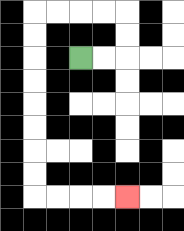{'start': '[3, 2]', 'end': '[5, 8]', 'path_directions': 'R,R,U,U,L,L,L,L,D,D,D,D,D,D,D,D,R,R,R,R', 'path_coordinates': '[[3, 2], [4, 2], [5, 2], [5, 1], [5, 0], [4, 0], [3, 0], [2, 0], [1, 0], [1, 1], [1, 2], [1, 3], [1, 4], [1, 5], [1, 6], [1, 7], [1, 8], [2, 8], [3, 8], [4, 8], [5, 8]]'}